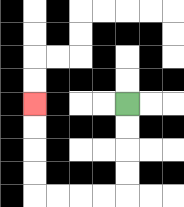{'start': '[5, 4]', 'end': '[1, 4]', 'path_directions': 'D,D,D,D,L,L,L,L,U,U,U,U', 'path_coordinates': '[[5, 4], [5, 5], [5, 6], [5, 7], [5, 8], [4, 8], [3, 8], [2, 8], [1, 8], [1, 7], [1, 6], [1, 5], [1, 4]]'}